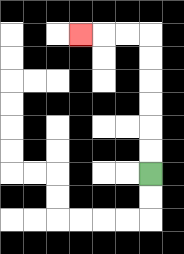{'start': '[6, 7]', 'end': '[3, 1]', 'path_directions': 'U,U,U,U,U,U,L,L,L', 'path_coordinates': '[[6, 7], [6, 6], [6, 5], [6, 4], [6, 3], [6, 2], [6, 1], [5, 1], [4, 1], [3, 1]]'}